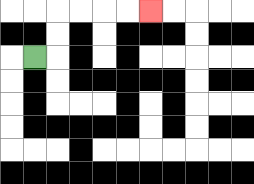{'start': '[1, 2]', 'end': '[6, 0]', 'path_directions': 'R,U,U,R,R,R,R', 'path_coordinates': '[[1, 2], [2, 2], [2, 1], [2, 0], [3, 0], [4, 0], [5, 0], [6, 0]]'}